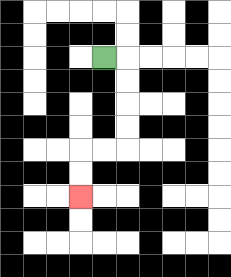{'start': '[4, 2]', 'end': '[3, 8]', 'path_directions': 'R,D,D,D,D,L,L,D,D', 'path_coordinates': '[[4, 2], [5, 2], [5, 3], [5, 4], [5, 5], [5, 6], [4, 6], [3, 6], [3, 7], [3, 8]]'}